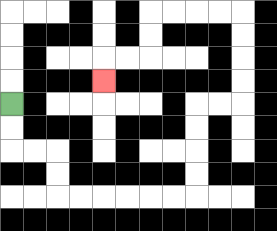{'start': '[0, 4]', 'end': '[4, 3]', 'path_directions': 'D,D,R,R,D,D,R,R,R,R,R,R,U,U,U,U,R,R,U,U,U,U,L,L,L,L,D,D,L,L,D', 'path_coordinates': '[[0, 4], [0, 5], [0, 6], [1, 6], [2, 6], [2, 7], [2, 8], [3, 8], [4, 8], [5, 8], [6, 8], [7, 8], [8, 8], [8, 7], [8, 6], [8, 5], [8, 4], [9, 4], [10, 4], [10, 3], [10, 2], [10, 1], [10, 0], [9, 0], [8, 0], [7, 0], [6, 0], [6, 1], [6, 2], [5, 2], [4, 2], [4, 3]]'}